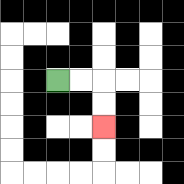{'start': '[2, 3]', 'end': '[4, 5]', 'path_directions': 'R,R,D,D', 'path_coordinates': '[[2, 3], [3, 3], [4, 3], [4, 4], [4, 5]]'}